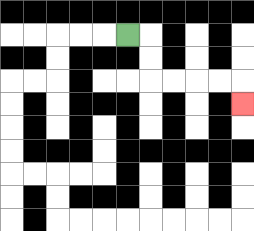{'start': '[5, 1]', 'end': '[10, 4]', 'path_directions': 'R,D,D,R,R,R,R,D', 'path_coordinates': '[[5, 1], [6, 1], [6, 2], [6, 3], [7, 3], [8, 3], [9, 3], [10, 3], [10, 4]]'}